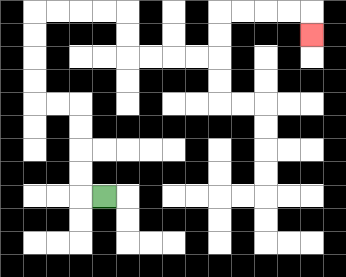{'start': '[4, 8]', 'end': '[13, 1]', 'path_directions': 'L,U,U,U,U,L,L,U,U,U,U,R,R,R,R,D,D,R,R,R,R,U,U,R,R,R,R,D', 'path_coordinates': '[[4, 8], [3, 8], [3, 7], [3, 6], [3, 5], [3, 4], [2, 4], [1, 4], [1, 3], [1, 2], [1, 1], [1, 0], [2, 0], [3, 0], [4, 0], [5, 0], [5, 1], [5, 2], [6, 2], [7, 2], [8, 2], [9, 2], [9, 1], [9, 0], [10, 0], [11, 0], [12, 0], [13, 0], [13, 1]]'}